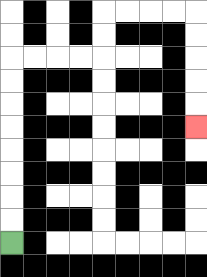{'start': '[0, 10]', 'end': '[8, 5]', 'path_directions': 'U,U,U,U,U,U,U,U,R,R,R,R,U,U,R,R,R,R,D,D,D,D,D', 'path_coordinates': '[[0, 10], [0, 9], [0, 8], [0, 7], [0, 6], [0, 5], [0, 4], [0, 3], [0, 2], [1, 2], [2, 2], [3, 2], [4, 2], [4, 1], [4, 0], [5, 0], [6, 0], [7, 0], [8, 0], [8, 1], [8, 2], [8, 3], [8, 4], [8, 5]]'}